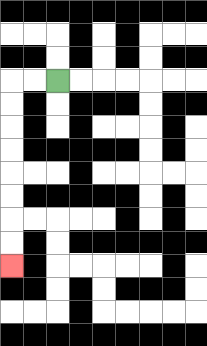{'start': '[2, 3]', 'end': '[0, 11]', 'path_directions': 'L,L,D,D,D,D,D,D,D,D', 'path_coordinates': '[[2, 3], [1, 3], [0, 3], [0, 4], [0, 5], [0, 6], [0, 7], [0, 8], [0, 9], [0, 10], [0, 11]]'}